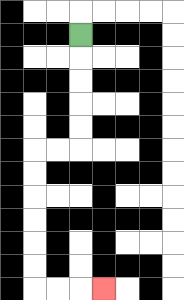{'start': '[3, 1]', 'end': '[4, 12]', 'path_directions': 'D,D,D,D,D,L,L,D,D,D,D,D,D,R,R,R', 'path_coordinates': '[[3, 1], [3, 2], [3, 3], [3, 4], [3, 5], [3, 6], [2, 6], [1, 6], [1, 7], [1, 8], [1, 9], [1, 10], [1, 11], [1, 12], [2, 12], [3, 12], [4, 12]]'}